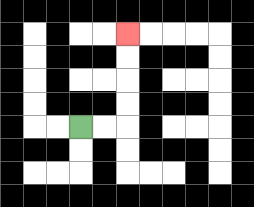{'start': '[3, 5]', 'end': '[5, 1]', 'path_directions': 'R,R,U,U,U,U', 'path_coordinates': '[[3, 5], [4, 5], [5, 5], [5, 4], [5, 3], [5, 2], [5, 1]]'}